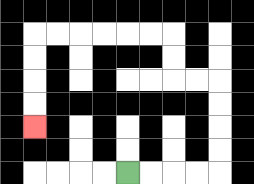{'start': '[5, 7]', 'end': '[1, 5]', 'path_directions': 'R,R,R,R,U,U,U,U,L,L,U,U,L,L,L,L,L,L,D,D,D,D', 'path_coordinates': '[[5, 7], [6, 7], [7, 7], [8, 7], [9, 7], [9, 6], [9, 5], [9, 4], [9, 3], [8, 3], [7, 3], [7, 2], [7, 1], [6, 1], [5, 1], [4, 1], [3, 1], [2, 1], [1, 1], [1, 2], [1, 3], [1, 4], [1, 5]]'}